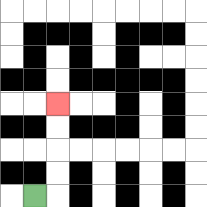{'start': '[1, 8]', 'end': '[2, 4]', 'path_directions': 'R,U,U,U,U', 'path_coordinates': '[[1, 8], [2, 8], [2, 7], [2, 6], [2, 5], [2, 4]]'}